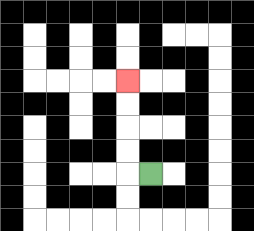{'start': '[6, 7]', 'end': '[5, 3]', 'path_directions': 'L,U,U,U,U', 'path_coordinates': '[[6, 7], [5, 7], [5, 6], [5, 5], [5, 4], [5, 3]]'}